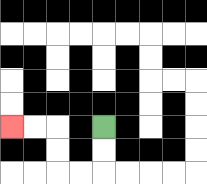{'start': '[4, 5]', 'end': '[0, 5]', 'path_directions': 'D,D,L,L,U,U,L,L', 'path_coordinates': '[[4, 5], [4, 6], [4, 7], [3, 7], [2, 7], [2, 6], [2, 5], [1, 5], [0, 5]]'}